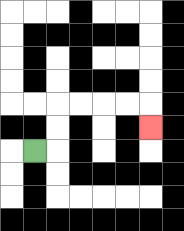{'start': '[1, 6]', 'end': '[6, 5]', 'path_directions': 'R,U,U,R,R,R,R,D', 'path_coordinates': '[[1, 6], [2, 6], [2, 5], [2, 4], [3, 4], [4, 4], [5, 4], [6, 4], [6, 5]]'}